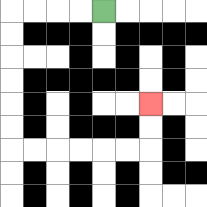{'start': '[4, 0]', 'end': '[6, 4]', 'path_directions': 'L,L,L,L,D,D,D,D,D,D,R,R,R,R,R,R,U,U', 'path_coordinates': '[[4, 0], [3, 0], [2, 0], [1, 0], [0, 0], [0, 1], [0, 2], [0, 3], [0, 4], [0, 5], [0, 6], [1, 6], [2, 6], [3, 6], [4, 6], [5, 6], [6, 6], [6, 5], [6, 4]]'}